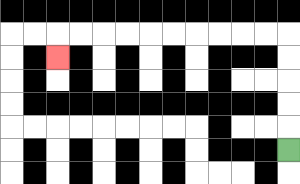{'start': '[12, 6]', 'end': '[2, 2]', 'path_directions': 'U,U,U,U,U,L,L,L,L,L,L,L,L,L,L,D', 'path_coordinates': '[[12, 6], [12, 5], [12, 4], [12, 3], [12, 2], [12, 1], [11, 1], [10, 1], [9, 1], [8, 1], [7, 1], [6, 1], [5, 1], [4, 1], [3, 1], [2, 1], [2, 2]]'}